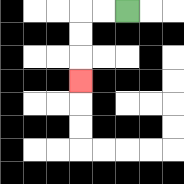{'start': '[5, 0]', 'end': '[3, 3]', 'path_directions': 'L,L,D,D,D', 'path_coordinates': '[[5, 0], [4, 0], [3, 0], [3, 1], [3, 2], [3, 3]]'}